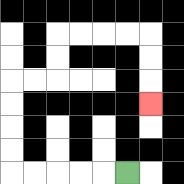{'start': '[5, 7]', 'end': '[6, 4]', 'path_directions': 'L,L,L,L,L,U,U,U,U,R,R,U,U,R,R,R,R,D,D,D', 'path_coordinates': '[[5, 7], [4, 7], [3, 7], [2, 7], [1, 7], [0, 7], [0, 6], [0, 5], [0, 4], [0, 3], [1, 3], [2, 3], [2, 2], [2, 1], [3, 1], [4, 1], [5, 1], [6, 1], [6, 2], [6, 3], [6, 4]]'}